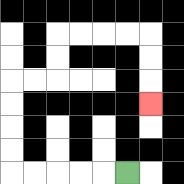{'start': '[5, 7]', 'end': '[6, 4]', 'path_directions': 'L,L,L,L,L,U,U,U,U,R,R,U,U,R,R,R,R,D,D,D', 'path_coordinates': '[[5, 7], [4, 7], [3, 7], [2, 7], [1, 7], [0, 7], [0, 6], [0, 5], [0, 4], [0, 3], [1, 3], [2, 3], [2, 2], [2, 1], [3, 1], [4, 1], [5, 1], [6, 1], [6, 2], [6, 3], [6, 4]]'}